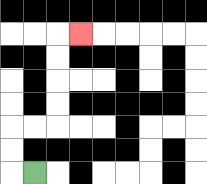{'start': '[1, 7]', 'end': '[3, 1]', 'path_directions': 'L,U,U,R,R,U,U,U,U,R', 'path_coordinates': '[[1, 7], [0, 7], [0, 6], [0, 5], [1, 5], [2, 5], [2, 4], [2, 3], [2, 2], [2, 1], [3, 1]]'}